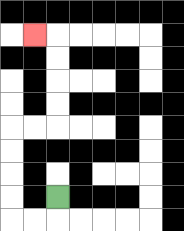{'start': '[2, 8]', 'end': '[1, 1]', 'path_directions': 'D,L,L,U,U,U,U,R,R,U,U,U,U,L', 'path_coordinates': '[[2, 8], [2, 9], [1, 9], [0, 9], [0, 8], [0, 7], [0, 6], [0, 5], [1, 5], [2, 5], [2, 4], [2, 3], [2, 2], [2, 1], [1, 1]]'}